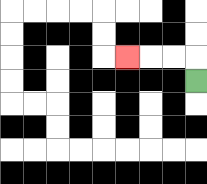{'start': '[8, 3]', 'end': '[5, 2]', 'path_directions': 'U,L,L,L', 'path_coordinates': '[[8, 3], [8, 2], [7, 2], [6, 2], [5, 2]]'}